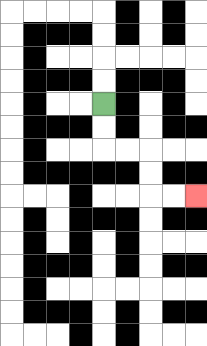{'start': '[4, 4]', 'end': '[8, 8]', 'path_directions': 'D,D,R,R,D,D,R,R', 'path_coordinates': '[[4, 4], [4, 5], [4, 6], [5, 6], [6, 6], [6, 7], [6, 8], [7, 8], [8, 8]]'}